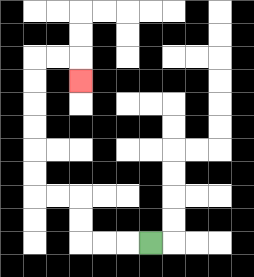{'start': '[6, 10]', 'end': '[3, 3]', 'path_directions': 'L,L,L,U,U,L,L,U,U,U,U,U,U,R,R,D', 'path_coordinates': '[[6, 10], [5, 10], [4, 10], [3, 10], [3, 9], [3, 8], [2, 8], [1, 8], [1, 7], [1, 6], [1, 5], [1, 4], [1, 3], [1, 2], [2, 2], [3, 2], [3, 3]]'}